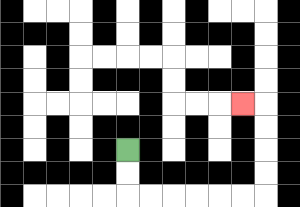{'start': '[5, 6]', 'end': '[10, 4]', 'path_directions': 'D,D,R,R,R,R,R,R,U,U,U,U,L', 'path_coordinates': '[[5, 6], [5, 7], [5, 8], [6, 8], [7, 8], [8, 8], [9, 8], [10, 8], [11, 8], [11, 7], [11, 6], [11, 5], [11, 4], [10, 4]]'}